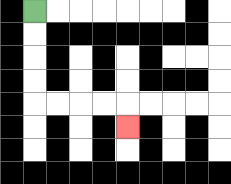{'start': '[1, 0]', 'end': '[5, 5]', 'path_directions': 'D,D,D,D,R,R,R,R,D', 'path_coordinates': '[[1, 0], [1, 1], [1, 2], [1, 3], [1, 4], [2, 4], [3, 4], [4, 4], [5, 4], [5, 5]]'}